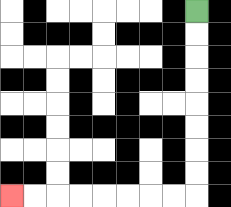{'start': '[8, 0]', 'end': '[0, 8]', 'path_directions': 'D,D,D,D,D,D,D,D,L,L,L,L,L,L,L,L', 'path_coordinates': '[[8, 0], [8, 1], [8, 2], [8, 3], [8, 4], [8, 5], [8, 6], [8, 7], [8, 8], [7, 8], [6, 8], [5, 8], [4, 8], [3, 8], [2, 8], [1, 8], [0, 8]]'}